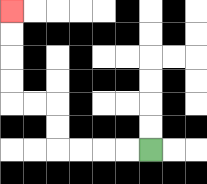{'start': '[6, 6]', 'end': '[0, 0]', 'path_directions': 'L,L,L,L,U,U,L,L,U,U,U,U', 'path_coordinates': '[[6, 6], [5, 6], [4, 6], [3, 6], [2, 6], [2, 5], [2, 4], [1, 4], [0, 4], [0, 3], [0, 2], [0, 1], [0, 0]]'}